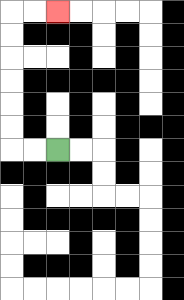{'start': '[2, 6]', 'end': '[2, 0]', 'path_directions': 'L,L,U,U,U,U,U,U,R,R', 'path_coordinates': '[[2, 6], [1, 6], [0, 6], [0, 5], [0, 4], [0, 3], [0, 2], [0, 1], [0, 0], [1, 0], [2, 0]]'}